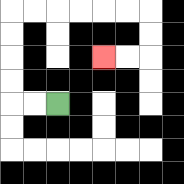{'start': '[2, 4]', 'end': '[4, 2]', 'path_directions': 'L,L,U,U,U,U,R,R,R,R,R,R,D,D,L,L', 'path_coordinates': '[[2, 4], [1, 4], [0, 4], [0, 3], [0, 2], [0, 1], [0, 0], [1, 0], [2, 0], [3, 0], [4, 0], [5, 0], [6, 0], [6, 1], [6, 2], [5, 2], [4, 2]]'}